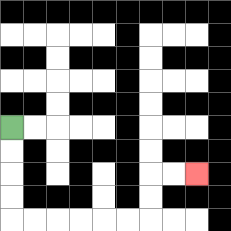{'start': '[0, 5]', 'end': '[8, 7]', 'path_directions': 'D,D,D,D,R,R,R,R,R,R,U,U,R,R', 'path_coordinates': '[[0, 5], [0, 6], [0, 7], [0, 8], [0, 9], [1, 9], [2, 9], [3, 9], [4, 9], [5, 9], [6, 9], [6, 8], [6, 7], [7, 7], [8, 7]]'}